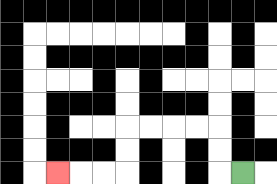{'start': '[10, 7]', 'end': '[2, 7]', 'path_directions': 'L,U,U,L,L,L,L,D,D,L,L,L', 'path_coordinates': '[[10, 7], [9, 7], [9, 6], [9, 5], [8, 5], [7, 5], [6, 5], [5, 5], [5, 6], [5, 7], [4, 7], [3, 7], [2, 7]]'}